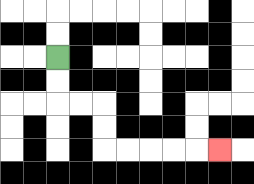{'start': '[2, 2]', 'end': '[9, 6]', 'path_directions': 'D,D,R,R,D,D,R,R,R,R,R', 'path_coordinates': '[[2, 2], [2, 3], [2, 4], [3, 4], [4, 4], [4, 5], [4, 6], [5, 6], [6, 6], [7, 6], [8, 6], [9, 6]]'}